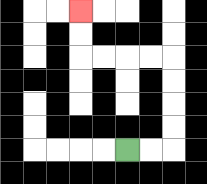{'start': '[5, 6]', 'end': '[3, 0]', 'path_directions': 'R,R,U,U,U,U,L,L,L,L,U,U', 'path_coordinates': '[[5, 6], [6, 6], [7, 6], [7, 5], [7, 4], [7, 3], [7, 2], [6, 2], [5, 2], [4, 2], [3, 2], [3, 1], [3, 0]]'}